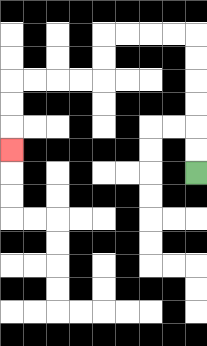{'start': '[8, 7]', 'end': '[0, 6]', 'path_directions': 'U,U,U,U,U,U,L,L,L,L,D,D,L,L,L,L,D,D,D', 'path_coordinates': '[[8, 7], [8, 6], [8, 5], [8, 4], [8, 3], [8, 2], [8, 1], [7, 1], [6, 1], [5, 1], [4, 1], [4, 2], [4, 3], [3, 3], [2, 3], [1, 3], [0, 3], [0, 4], [0, 5], [0, 6]]'}